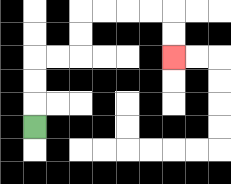{'start': '[1, 5]', 'end': '[7, 2]', 'path_directions': 'U,U,U,R,R,U,U,R,R,R,R,D,D', 'path_coordinates': '[[1, 5], [1, 4], [1, 3], [1, 2], [2, 2], [3, 2], [3, 1], [3, 0], [4, 0], [5, 0], [6, 0], [7, 0], [7, 1], [7, 2]]'}